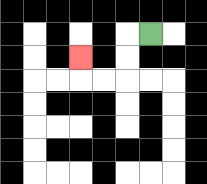{'start': '[6, 1]', 'end': '[3, 2]', 'path_directions': 'L,D,D,L,L,U', 'path_coordinates': '[[6, 1], [5, 1], [5, 2], [5, 3], [4, 3], [3, 3], [3, 2]]'}